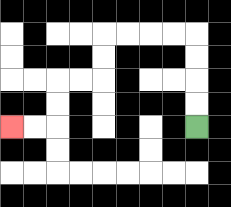{'start': '[8, 5]', 'end': '[0, 5]', 'path_directions': 'U,U,U,U,L,L,L,L,D,D,L,L,D,D,L,L', 'path_coordinates': '[[8, 5], [8, 4], [8, 3], [8, 2], [8, 1], [7, 1], [6, 1], [5, 1], [4, 1], [4, 2], [4, 3], [3, 3], [2, 3], [2, 4], [2, 5], [1, 5], [0, 5]]'}